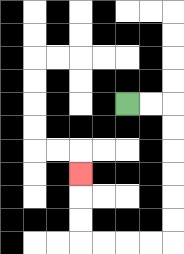{'start': '[5, 4]', 'end': '[3, 7]', 'path_directions': 'R,R,D,D,D,D,D,D,L,L,L,L,U,U,U', 'path_coordinates': '[[5, 4], [6, 4], [7, 4], [7, 5], [7, 6], [7, 7], [7, 8], [7, 9], [7, 10], [6, 10], [5, 10], [4, 10], [3, 10], [3, 9], [3, 8], [3, 7]]'}